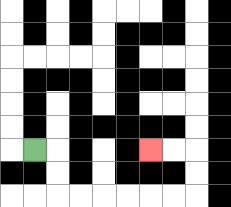{'start': '[1, 6]', 'end': '[6, 6]', 'path_directions': 'R,D,D,R,R,R,R,R,R,U,U,L,L', 'path_coordinates': '[[1, 6], [2, 6], [2, 7], [2, 8], [3, 8], [4, 8], [5, 8], [6, 8], [7, 8], [8, 8], [8, 7], [8, 6], [7, 6], [6, 6]]'}